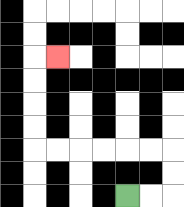{'start': '[5, 8]', 'end': '[2, 2]', 'path_directions': 'R,R,U,U,L,L,L,L,L,L,U,U,U,U,R', 'path_coordinates': '[[5, 8], [6, 8], [7, 8], [7, 7], [7, 6], [6, 6], [5, 6], [4, 6], [3, 6], [2, 6], [1, 6], [1, 5], [1, 4], [1, 3], [1, 2], [2, 2]]'}